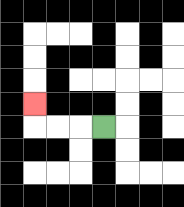{'start': '[4, 5]', 'end': '[1, 4]', 'path_directions': 'L,L,L,U', 'path_coordinates': '[[4, 5], [3, 5], [2, 5], [1, 5], [1, 4]]'}